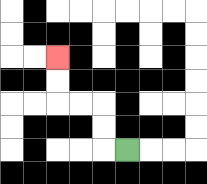{'start': '[5, 6]', 'end': '[2, 2]', 'path_directions': 'L,U,U,L,L,U,U', 'path_coordinates': '[[5, 6], [4, 6], [4, 5], [4, 4], [3, 4], [2, 4], [2, 3], [2, 2]]'}